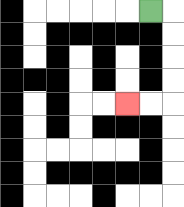{'start': '[6, 0]', 'end': '[5, 4]', 'path_directions': 'R,D,D,D,D,L,L', 'path_coordinates': '[[6, 0], [7, 0], [7, 1], [7, 2], [7, 3], [7, 4], [6, 4], [5, 4]]'}